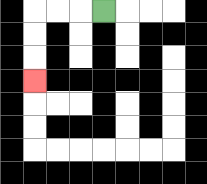{'start': '[4, 0]', 'end': '[1, 3]', 'path_directions': 'L,L,L,D,D,D', 'path_coordinates': '[[4, 0], [3, 0], [2, 0], [1, 0], [1, 1], [1, 2], [1, 3]]'}